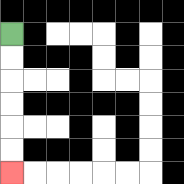{'start': '[0, 1]', 'end': '[0, 7]', 'path_directions': 'D,D,D,D,D,D', 'path_coordinates': '[[0, 1], [0, 2], [0, 3], [0, 4], [0, 5], [0, 6], [0, 7]]'}